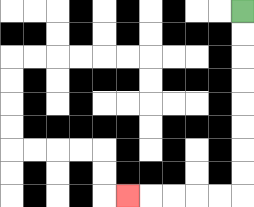{'start': '[10, 0]', 'end': '[5, 8]', 'path_directions': 'D,D,D,D,D,D,D,D,L,L,L,L,L', 'path_coordinates': '[[10, 0], [10, 1], [10, 2], [10, 3], [10, 4], [10, 5], [10, 6], [10, 7], [10, 8], [9, 8], [8, 8], [7, 8], [6, 8], [5, 8]]'}